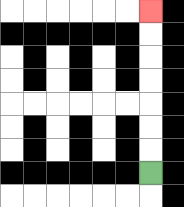{'start': '[6, 7]', 'end': '[6, 0]', 'path_directions': 'U,U,U,U,U,U,U', 'path_coordinates': '[[6, 7], [6, 6], [6, 5], [6, 4], [6, 3], [6, 2], [6, 1], [6, 0]]'}